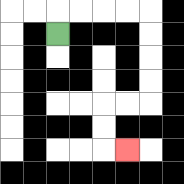{'start': '[2, 1]', 'end': '[5, 6]', 'path_directions': 'U,R,R,R,R,D,D,D,D,L,L,D,D,R', 'path_coordinates': '[[2, 1], [2, 0], [3, 0], [4, 0], [5, 0], [6, 0], [6, 1], [6, 2], [6, 3], [6, 4], [5, 4], [4, 4], [4, 5], [4, 6], [5, 6]]'}